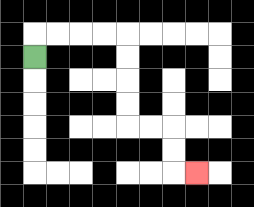{'start': '[1, 2]', 'end': '[8, 7]', 'path_directions': 'U,R,R,R,R,D,D,D,D,R,R,D,D,R', 'path_coordinates': '[[1, 2], [1, 1], [2, 1], [3, 1], [4, 1], [5, 1], [5, 2], [5, 3], [5, 4], [5, 5], [6, 5], [7, 5], [7, 6], [7, 7], [8, 7]]'}